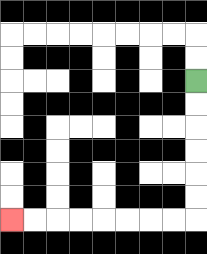{'start': '[8, 3]', 'end': '[0, 9]', 'path_directions': 'D,D,D,D,D,D,L,L,L,L,L,L,L,L', 'path_coordinates': '[[8, 3], [8, 4], [8, 5], [8, 6], [8, 7], [8, 8], [8, 9], [7, 9], [6, 9], [5, 9], [4, 9], [3, 9], [2, 9], [1, 9], [0, 9]]'}